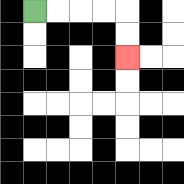{'start': '[1, 0]', 'end': '[5, 2]', 'path_directions': 'R,R,R,R,D,D', 'path_coordinates': '[[1, 0], [2, 0], [3, 0], [4, 0], [5, 0], [5, 1], [5, 2]]'}